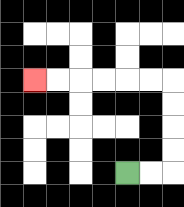{'start': '[5, 7]', 'end': '[1, 3]', 'path_directions': 'R,R,U,U,U,U,L,L,L,L,L,L', 'path_coordinates': '[[5, 7], [6, 7], [7, 7], [7, 6], [7, 5], [7, 4], [7, 3], [6, 3], [5, 3], [4, 3], [3, 3], [2, 3], [1, 3]]'}